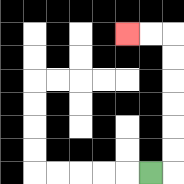{'start': '[6, 7]', 'end': '[5, 1]', 'path_directions': 'R,U,U,U,U,U,U,L,L', 'path_coordinates': '[[6, 7], [7, 7], [7, 6], [7, 5], [7, 4], [7, 3], [7, 2], [7, 1], [6, 1], [5, 1]]'}